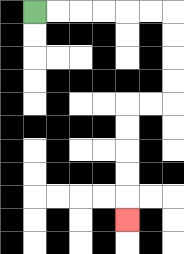{'start': '[1, 0]', 'end': '[5, 9]', 'path_directions': 'R,R,R,R,R,R,D,D,D,D,L,L,D,D,D,D,D', 'path_coordinates': '[[1, 0], [2, 0], [3, 0], [4, 0], [5, 0], [6, 0], [7, 0], [7, 1], [7, 2], [7, 3], [7, 4], [6, 4], [5, 4], [5, 5], [5, 6], [5, 7], [5, 8], [5, 9]]'}